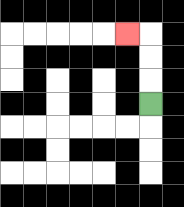{'start': '[6, 4]', 'end': '[5, 1]', 'path_directions': 'U,U,U,L', 'path_coordinates': '[[6, 4], [6, 3], [6, 2], [6, 1], [5, 1]]'}